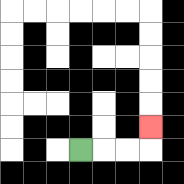{'start': '[3, 6]', 'end': '[6, 5]', 'path_directions': 'R,R,R,U', 'path_coordinates': '[[3, 6], [4, 6], [5, 6], [6, 6], [6, 5]]'}